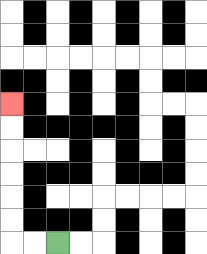{'start': '[2, 10]', 'end': '[0, 4]', 'path_directions': 'L,L,U,U,U,U,U,U', 'path_coordinates': '[[2, 10], [1, 10], [0, 10], [0, 9], [0, 8], [0, 7], [0, 6], [0, 5], [0, 4]]'}